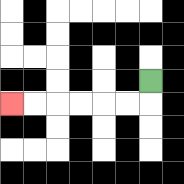{'start': '[6, 3]', 'end': '[0, 4]', 'path_directions': 'D,L,L,L,L,L,L', 'path_coordinates': '[[6, 3], [6, 4], [5, 4], [4, 4], [3, 4], [2, 4], [1, 4], [0, 4]]'}